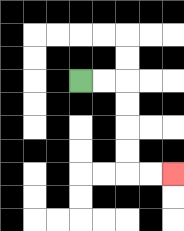{'start': '[3, 3]', 'end': '[7, 7]', 'path_directions': 'R,R,D,D,D,D,R,R', 'path_coordinates': '[[3, 3], [4, 3], [5, 3], [5, 4], [5, 5], [5, 6], [5, 7], [6, 7], [7, 7]]'}